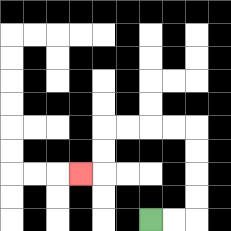{'start': '[6, 9]', 'end': '[3, 7]', 'path_directions': 'R,R,U,U,U,U,L,L,L,L,D,D,L', 'path_coordinates': '[[6, 9], [7, 9], [8, 9], [8, 8], [8, 7], [8, 6], [8, 5], [7, 5], [6, 5], [5, 5], [4, 5], [4, 6], [4, 7], [3, 7]]'}